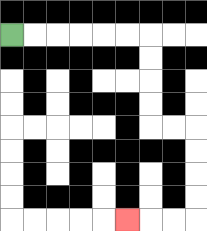{'start': '[0, 1]', 'end': '[5, 9]', 'path_directions': 'R,R,R,R,R,R,D,D,D,D,R,R,D,D,D,D,L,L,L', 'path_coordinates': '[[0, 1], [1, 1], [2, 1], [3, 1], [4, 1], [5, 1], [6, 1], [6, 2], [6, 3], [6, 4], [6, 5], [7, 5], [8, 5], [8, 6], [8, 7], [8, 8], [8, 9], [7, 9], [6, 9], [5, 9]]'}